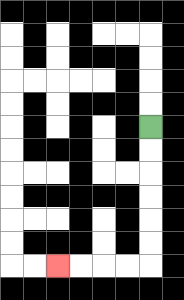{'start': '[6, 5]', 'end': '[2, 11]', 'path_directions': 'D,D,D,D,D,D,L,L,L,L', 'path_coordinates': '[[6, 5], [6, 6], [6, 7], [6, 8], [6, 9], [6, 10], [6, 11], [5, 11], [4, 11], [3, 11], [2, 11]]'}